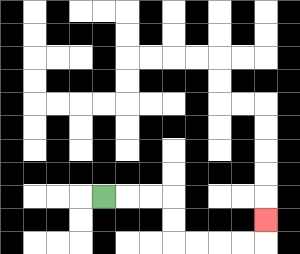{'start': '[4, 8]', 'end': '[11, 9]', 'path_directions': 'R,R,R,D,D,R,R,R,R,U', 'path_coordinates': '[[4, 8], [5, 8], [6, 8], [7, 8], [7, 9], [7, 10], [8, 10], [9, 10], [10, 10], [11, 10], [11, 9]]'}